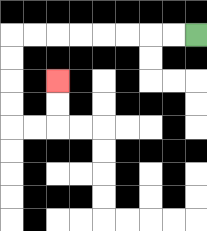{'start': '[8, 1]', 'end': '[2, 3]', 'path_directions': 'L,L,L,L,L,L,L,L,D,D,D,D,R,R,U,U', 'path_coordinates': '[[8, 1], [7, 1], [6, 1], [5, 1], [4, 1], [3, 1], [2, 1], [1, 1], [0, 1], [0, 2], [0, 3], [0, 4], [0, 5], [1, 5], [2, 5], [2, 4], [2, 3]]'}